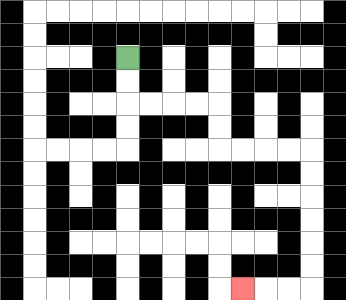{'start': '[5, 2]', 'end': '[10, 12]', 'path_directions': 'D,D,R,R,R,R,D,D,R,R,R,R,D,D,D,D,D,D,L,L,L', 'path_coordinates': '[[5, 2], [5, 3], [5, 4], [6, 4], [7, 4], [8, 4], [9, 4], [9, 5], [9, 6], [10, 6], [11, 6], [12, 6], [13, 6], [13, 7], [13, 8], [13, 9], [13, 10], [13, 11], [13, 12], [12, 12], [11, 12], [10, 12]]'}